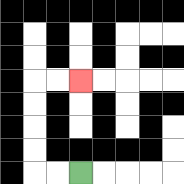{'start': '[3, 7]', 'end': '[3, 3]', 'path_directions': 'L,L,U,U,U,U,R,R', 'path_coordinates': '[[3, 7], [2, 7], [1, 7], [1, 6], [1, 5], [1, 4], [1, 3], [2, 3], [3, 3]]'}